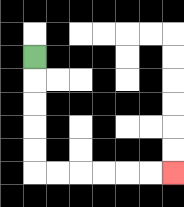{'start': '[1, 2]', 'end': '[7, 7]', 'path_directions': 'D,D,D,D,D,R,R,R,R,R,R', 'path_coordinates': '[[1, 2], [1, 3], [1, 4], [1, 5], [1, 6], [1, 7], [2, 7], [3, 7], [4, 7], [5, 7], [6, 7], [7, 7]]'}